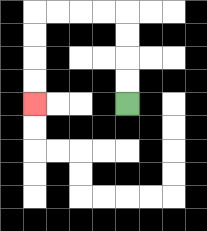{'start': '[5, 4]', 'end': '[1, 4]', 'path_directions': 'U,U,U,U,L,L,L,L,D,D,D,D', 'path_coordinates': '[[5, 4], [5, 3], [5, 2], [5, 1], [5, 0], [4, 0], [3, 0], [2, 0], [1, 0], [1, 1], [1, 2], [1, 3], [1, 4]]'}